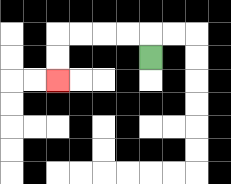{'start': '[6, 2]', 'end': '[2, 3]', 'path_directions': 'U,L,L,L,L,D,D', 'path_coordinates': '[[6, 2], [6, 1], [5, 1], [4, 1], [3, 1], [2, 1], [2, 2], [2, 3]]'}